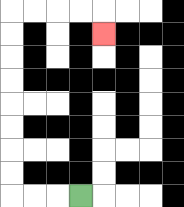{'start': '[3, 8]', 'end': '[4, 1]', 'path_directions': 'L,L,L,U,U,U,U,U,U,U,U,R,R,R,R,D', 'path_coordinates': '[[3, 8], [2, 8], [1, 8], [0, 8], [0, 7], [0, 6], [0, 5], [0, 4], [0, 3], [0, 2], [0, 1], [0, 0], [1, 0], [2, 0], [3, 0], [4, 0], [4, 1]]'}